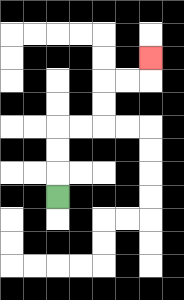{'start': '[2, 8]', 'end': '[6, 2]', 'path_directions': 'U,U,U,R,R,U,U,R,R,U', 'path_coordinates': '[[2, 8], [2, 7], [2, 6], [2, 5], [3, 5], [4, 5], [4, 4], [4, 3], [5, 3], [6, 3], [6, 2]]'}